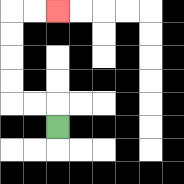{'start': '[2, 5]', 'end': '[2, 0]', 'path_directions': 'U,L,L,U,U,U,U,R,R', 'path_coordinates': '[[2, 5], [2, 4], [1, 4], [0, 4], [0, 3], [0, 2], [0, 1], [0, 0], [1, 0], [2, 0]]'}